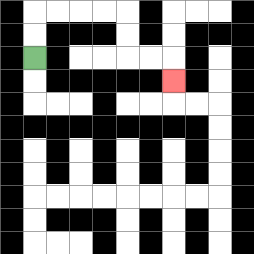{'start': '[1, 2]', 'end': '[7, 3]', 'path_directions': 'U,U,R,R,R,R,D,D,R,R,D', 'path_coordinates': '[[1, 2], [1, 1], [1, 0], [2, 0], [3, 0], [4, 0], [5, 0], [5, 1], [5, 2], [6, 2], [7, 2], [7, 3]]'}